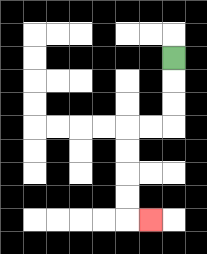{'start': '[7, 2]', 'end': '[6, 9]', 'path_directions': 'D,D,D,L,L,D,D,D,D,R', 'path_coordinates': '[[7, 2], [7, 3], [7, 4], [7, 5], [6, 5], [5, 5], [5, 6], [5, 7], [5, 8], [5, 9], [6, 9]]'}